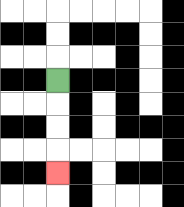{'start': '[2, 3]', 'end': '[2, 7]', 'path_directions': 'D,D,D,D', 'path_coordinates': '[[2, 3], [2, 4], [2, 5], [2, 6], [2, 7]]'}